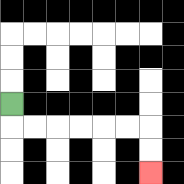{'start': '[0, 4]', 'end': '[6, 7]', 'path_directions': 'D,R,R,R,R,R,R,D,D', 'path_coordinates': '[[0, 4], [0, 5], [1, 5], [2, 5], [3, 5], [4, 5], [5, 5], [6, 5], [6, 6], [6, 7]]'}